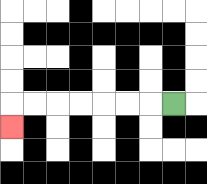{'start': '[7, 4]', 'end': '[0, 5]', 'path_directions': 'L,L,L,L,L,L,L,D', 'path_coordinates': '[[7, 4], [6, 4], [5, 4], [4, 4], [3, 4], [2, 4], [1, 4], [0, 4], [0, 5]]'}